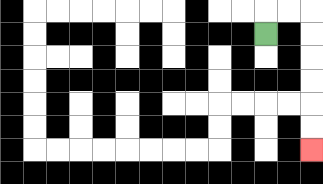{'start': '[11, 1]', 'end': '[13, 6]', 'path_directions': 'U,R,R,D,D,D,D,D,D', 'path_coordinates': '[[11, 1], [11, 0], [12, 0], [13, 0], [13, 1], [13, 2], [13, 3], [13, 4], [13, 5], [13, 6]]'}